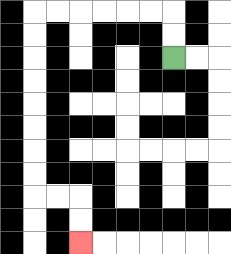{'start': '[7, 2]', 'end': '[3, 10]', 'path_directions': 'U,U,L,L,L,L,L,L,D,D,D,D,D,D,D,D,R,R,D,D', 'path_coordinates': '[[7, 2], [7, 1], [7, 0], [6, 0], [5, 0], [4, 0], [3, 0], [2, 0], [1, 0], [1, 1], [1, 2], [1, 3], [1, 4], [1, 5], [1, 6], [1, 7], [1, 8], [2, 8], [3, 8], [3, 9], [3, 10]]'}